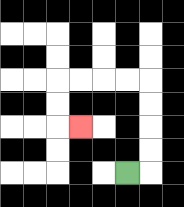{'start': '[5, 7]', 'end': '[3, 5]', 'path_directions': 'R,U,U,U,U,L,L,L,L,D,D,R', 'path_coordinates': '[[5, 7], [6, 7], [6, 6], [6, 5], [6, 4], [6, 3], [5, 3], [4, 3], [3, 3], [2, 3], [2, 4], [2, 5], [3, 5]]'}